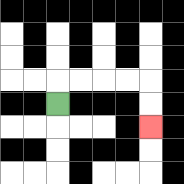{'start': '[2, 4]', 'end': '[6, 5]', 'path_directions': 'U,R,R,R,R,D,D', 'path_coordinates': '[[2, 4], [2, 3], [3, 3], [4, 3], [5, 3], [6, 3], [6, 4], [6, 5]]'}